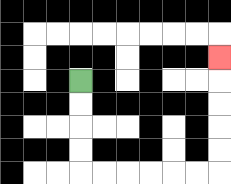{'start': '[3, 3]', 'end': '[9, 2]', 'path_directions': 'D,D,D,D,R,R,R,R,R,R,U,U,U,U,U', 'path_coordinates': '[[3, 3], [3, 4], [3, 5], [3, 6], [3, 7], [4, 7], [5, 7], [6, 7], [7, 7], [8, 7], [9, 7], [9, 6], [9, 5], [9, 4], [9, 3], [9, 2]]'}